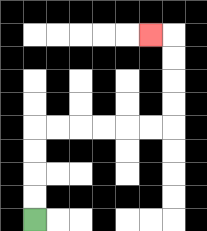{'start': '[1, 9]', 'end': '[6, 1]', 'path_directions': 'U,U,U,U,R,R,R,R,R,R,U,U,U,U,L', 'path_coordinates': '[[1, 9], [1, 8], [1, 7], [1, 6], [1, 5], [2, 5], [3, 5], [4, 5], [5, 5], [6, 5], [7, 5], [7, 4], [7, 3], [7, 2], [7, 1], [6, 1]]'}